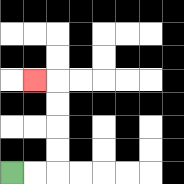{'start': '[0, 7]', 'end': '[1, 3]', 'path_directions': 'R,R,U,U,U,U,L', 'path_coordinates': '[[0, 7], [1, 7], [2, 7], [2, 6], [2, 5], [2, 4], [2, 3], [1, 3]]'}